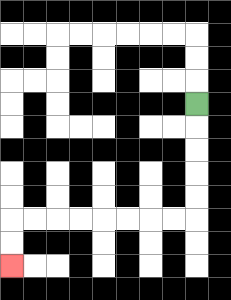{'start': '[8, 4]', 'end': '[0, 11]', 'path_directions': 'D,D,D,D,D,L,L,L,L,L,L,L,L,D,D', 'path_coordinates': '[[8, 4], [8, 5], [8, 6], [8, 7], [8, 8], [8, 9], [7, 9], [6, 9], [5, 9], [4, 9], [3, 9], [2, 9], [1, 9], [0, 9], [0, 10], [0, 11]]'}